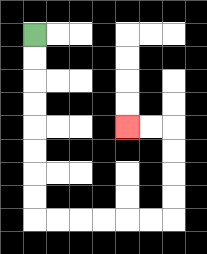{'start': '[1, 1]', 'end': '[5, 5]', 'path_directions': 'D,D,D,D,D,D,D,D,R,R,R,R,R,R,U,U,U,U,L,L', 'path_coordinates': '[[1, 1], [1, 2], [1, 3], [1, 4], [1, 5], [1, 6], [1, 7], [1, 8], [1, 9], [2, 9], [3, 9], [4, 9], [5, 9], [6, 9], [7, 9], [7, 8], [7, 7], [7, 6], [7, 5], [6, 5], [5, 5]]'}